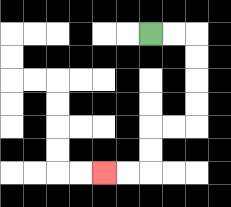{'start': '[6, 1]', 'end': '[4, 7]', 'path_directions': 'R,R,D,D,D,D,L,L,D,D,L,L', 'path_coordinates': '[[6, 1], [7, 1], [8, 1], [8, 2], [8, 3], [8, 4], [8, 5], [7, 5], [6, 5], [6, 6], [6, 7], [5, 7], [4, 7]]'}